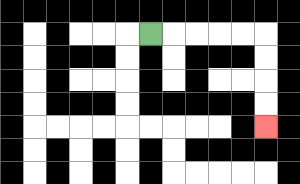{'start': '[6, 1]', 'end': '[11, 5]', 'path_directions': 'R,R,R,R,R,D,D,D,D', 'path_coordinates': '[[6, 1], [7, 1], [8, 1], [9, 1], [10, 1], [11, 1], [11, 2], [11, 3], [11, 4], [11, 5]]'}